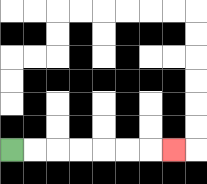{'start': '[0, 6]', 'end': '[7, 6]', 'path_directions': 'R,R,R,R,R,R,R', 'path_coordinates': '[[0, 6], [1, 6], [2, 6], [3, 6], [4, 6], [5, 6], [6, 6], [7, 6]]'}